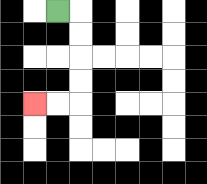{'start': '[2, 0]', 'end': '[1, 4]', 'path_directions': 'R,D,D,D,D,L,L', 'path_coordinates': '[[2, 0], [3, 0], [3, 1], [3, 2], [3, 3], [3, 4], [2, 4], [1, 4]]'}